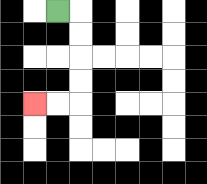{'start': '[2, 0]', 'end': '[1, 4]', 'path_directions': 'R,D,D,D,D,L,L', 'path_coordinates': '[[2, 0], [3, 0], [3, 1], [3, 2], [3, 3], [3, 4], [2, 4], [1, 4]]'}